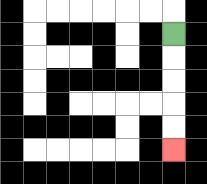{'start': '[7, 1]', 'end': '[7, 6]', 'path_directions': 'D,D,D,D,D', 'path_coordinates': '[[7, 1], [7, 2], [7, 3], [7, 4], [7, 5], [7, 6]]'}